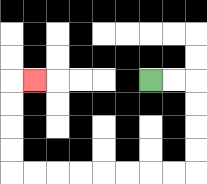{'start': '[6, 3]', 'end': '[1, 3]', 'path_directions': 'R,R,D,D,D,D,L,L,L,L,L,L,L,L,U,U,U,U,R', 'path_coordinates': '[[6, 3], [7, 3], [8, 3], [8, 4], [8, 5], [8, 6], [8, 7], [7, 7], [6, 7], [5, 7], [4, 7], [3, 7], [2, 7], [1, 7], [0, 7], [0, 6], [0, 5], [0, 4], [0, 3], [1, 3]]'}